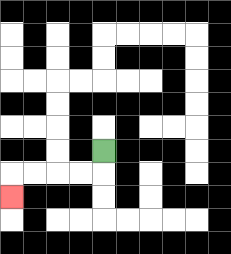{'start': '[4, 6]', 'end': '[0, 8]', 'path_directions': 'D,L,L,L,L,D', 'path_coordinates': '[[4, 6], [4, 7], [3, 7], [2, 7], [1, 7], [0, 7], [0, 8]]'}